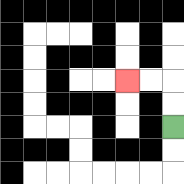{'start': '[7, 5]', 'end': '[5, 3]', 'path_directions': 'U,U,L,L', 'path_coordinates': '[[7, 5], [7, 4], [7, 3], [6, 3], [5, 3]]'}